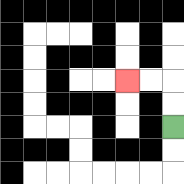{'start': '[7, 5]', 'end': '[5, 3]', 'path_directions': 'U,U,L,L', 'path_coordinates': '[[7, 5], [7, 4], [7, 3], [6, 3], [5, 3]]'}